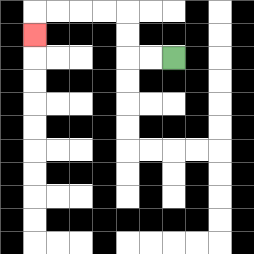{'start': '[7, 2]', 'end': '[1, 1]', 'path_directions': 'L,L,U,U,L,L,L,L,D', 'path_coordinates': '[[7, 2], [6, 2], [5, 2], [5, 1], [5, 0], [4, 0], [3, 0], [2, 0], [1, 0], [1, 1]]'}